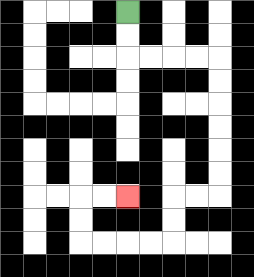{'start': '[5, 0]', 'end': '[5, 8]', 'path_directions': 'D,D,R,R,R,R,D,D,D,D,D,D,L,L,D,D,L,L,L,L,U,U,R,R', 'path_coordinates': '[[5, 0], [5, 1], [5, 2], [6, 2], [7, 2], [8, 2], [9, 2], [9, 3], [9, 4], [9, 5], [9, 6], [9, 7], [9, 8], [8, 8], [7, 8], [7, 9], [7, 10], [6, 10], [5, 10], [4, 10], [3, 10], [3, 9], [3, 8], [4, 8], [5, 8]]'}